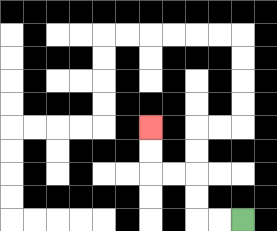{'start': '[10, 9]', 'end': '[6, 5]', 'path_directions': 'L,L,U,U,L,L,U,U', 'path_coordinates': '[[10, 9], [9, 9], [8, 9], [8, 8], [8, 7], [7, 7], [6, 7], [6, 6], [6, 5]]'}